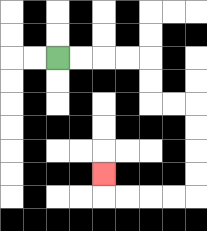{'start': '[2, 2]', 'end': '[4, 7]', 'path_directions': 'R,R,R,R,D,D,R,R,D,D,D,D,L,L,L,L,U', 'path_coordinates': '[[2, 2], [3, 2], [4, 2], [5, 2], [6, 2], [6, 3], [6, 4], [7, 4], [8, 4], [8, 5], [8, 6], [8, 7], [8, 8], [7, 8], [6, 8], [5, 8], [4, 8], [4, 7]]'}